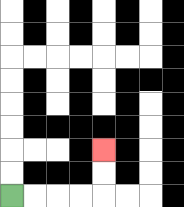{'start': '[0, 8]', 'end': '[4, 6]', 'path_directions': 'R,R,R,R,U,U', 'path_coordinates': '[[0, 8], [1, 8], [2, 8], [3, 8], [4, 8], [4, 7], [4, 6]]'}